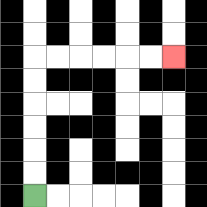{'start': '[1, 8]', 'end': '[7, 2]', 'path_directions': 'U,U,U,U,U,U,R,R,R,R,R,R', 'path_coordinates': '[[1, 8], [1, 7], [1, 6], [1, 5], [1, 4], [1, 3], [1, 2], [2, 2], [3, 2], [4, 2], [5, 2], [6, 2], [7, 2]]'}